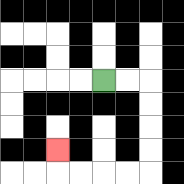{'start': '[4, 3]', 'end': '[2, 6]', 'path_directions': 'R,R,D,D,D,D,L,L,L,L,U', 'path_coordinates': '[[4, 3], [5, 3], [6, 3], [6, 4], [6, 5], [6, 6], [6, 7], [5, 7], [4, 7], [3, 7], [2, 7], [2, 6]]'}